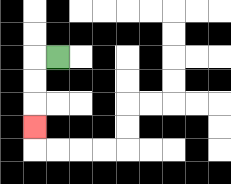{'start': '[2, 2]', 'end': '[1, 5]', 'path_directions': 'L,D,D,D', 'path_coordinates': '[[2, 2], [1, 2], [1, 3], [1, 4], [1, 5]]'}